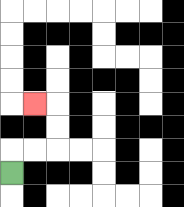{'start': '[0, 7]', 'end': '[1, 4]', 'path_directions': 'U,R,R,U,U,L', 'path_coordinates': '[[0, 7], [0, 6], [1, 6], [2, 6], [2, 5], [2, 4], [1, 4]]'}